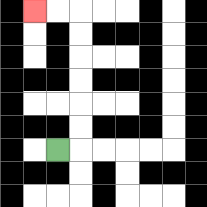{'start': '[2, 6]', 'end': '[1, 0]', 'path_directions': 'R,U,U,U,U,U,U,L,L', 'path_coordinates': '[[2, 6], [3, 6], [3, 5], [3, 4], [3, 3], [3, 2], [3, 1], [3, 0], [2, 0], [1, 0]]'}